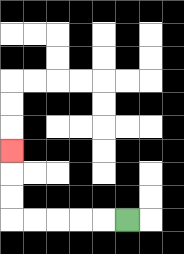{'start': '[5, 9]', 'end': '[0, 6]', 'path_directions': 'L,L,L,L,L,U,U,U', 'path_coordinates': '[[5, 9], [4, 9], [3, 9], [2, 9], [1, 9], [0, 9], [0, 8], [0, 7], [0, 6]]'}